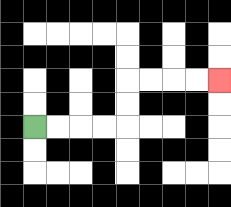{'start': '[1, 5]', 'end': '[9, 3]', 'path_directions': 'R,R,R,R,U,U,R,R,R,R', 'path_coordinates': '[[1, 5], [2, 5], [3, 5], [4, 5], [5, 5], [5, 4], [5, 3], [6, 3], [7, 3], [8, 3], [9, 3]]'}